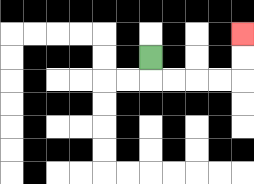{'start': '[6, 2]', 'end': '[10, 1]', 'path_directions': 'D,R,R,R,R,U,U', 'path_coordinates': '[[6, 2], [6, 3], [7, 3], [8, 3], [9, 3], [10, 3], [10, 2], [10, 1]]'}